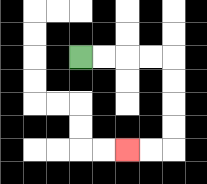{'start': '[3, 2]', 'end': '[5, 6]', 'path_directions': 'R,R,R,R,D,D,D,D,L,L', 'path_coordinates': '[[3, 2], [4, 2], [5, 2], [6, 2], [7, 2], [7, 3], [7, 4], [7, 5], [7, 6], [6, 6], [5, 6]]'}